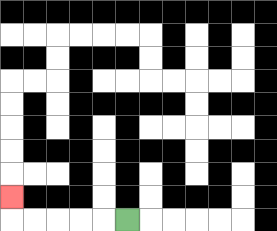{'start': '[5, 9]', 'end': '[0, 8]', 'path_directions': 'L,L,L,L,L,U', 'path_coordinates': '[[5, 9], [4, 9], [3, 9], [2, 9], [1, 9], [0, 9], [0, 8]]'}